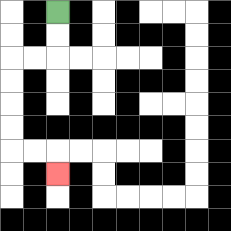{'start': '[2, 0]', 'end': '[2, 7]', 'path_directions': 'D,D,L,L,D,D,D,D,R,R,D', 'path_coordinates': '[[2, 0], [2, 1], [2, 2], [1, 2], [0, 2], [0, 3], [0, 4], [0, 5], [0, 6], [1, 6], [2, 6], [2, 7]]'}